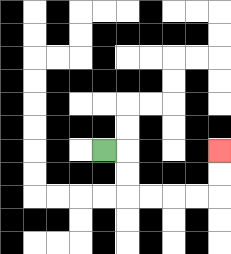{'start': '[4, 6]', 'end': '[9, 6]', 'path_directions': 'R,D,D,R,R,R,R,U,U', 'path_coordinates': '[[4, 6], [5, 6], [5, 7], [5, 8], [6, 8], [7, 8], [8, 8], [9, 8], [9, 7], [9, 6]]'}